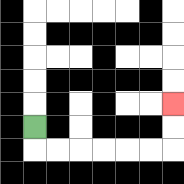{'start': '[1, 5]', 'end': '[7, 4]', 'path_directions': 'D,R,R,R,R,R,R,U,U', 'path_coordinates': '[[1, 5], [1, 6], [2, 6], [3, 6], [4, 6], [5, 6], [6, 6], [7, 6], [7, 5], [7, 4]]'}